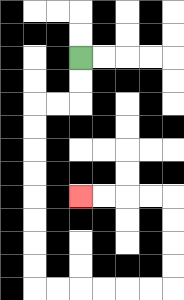{'start': '[3, 2]', 'end': '[3, 8]', 'path_directions': 'D,D,L,L,D,D,D,D,D,D,D,D,R,R,R,R,R,R,U,U,U,U,L,L,L,L', 'path_coordinates': '[[3, 2], [3, 3], [3, 4], [2, 4], [1, 4], [1, 5], [1, 6], [1, 7], [1, 8], [1, 9], [1, 10], [1, 11], [1, 12], [2, 12], [3, 12], [4, 12], [5, 12], [6, 12], [7, 12], [7, 11], [7, 10], [7, 9], [7, 8], [6, 8], [5, 8], [4, 8], [3, 8]]'}